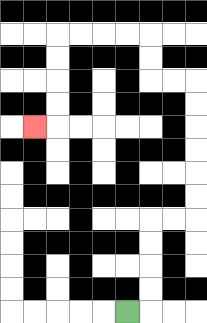{'start': '[5, 13]', 'end': '[1, 5]', 'path_directions': 'R,U,U,U,U,R,R,U,U,U,U,U,U,L,L,U,U,L,L,L,L,D,D,D,D,L', 'path_coordinates': '[[5, 13], [6, 13], [6, 12], [6, 11], [6, 10], [6, 9], [7, 9], [8, 9], [8, 8], [8, 7], [8, 6], [8, 5], [8, 4], [8, 3], [7, 3], [6, 3], [6, 2], [6, 1], [5, 1], [4, 1], [3, 1], [2, 1], [2, 2], [2, 3], [2, 4], [2, 5], [1, 5]]'}